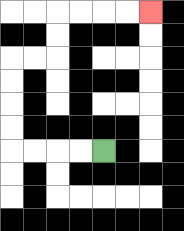{'start': '[4, 6]', 'end': '[6, 0]', 'path_directions': 'L,L,L,L,U,U,U,U,R,R,U,U,R,R,R,R', 'path_coordinates': '[[4, 6], [3, 6], [2, 6], [1, 6], [0, 6], [0, 5], [0, 4], [0, 3], [0, 2], [1, 2], [2, 2], [2, 1], [2, 0], [3, 0], [4, 0], [5, 0], [6, 0]]'}